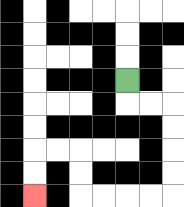{'start': '[5, 3]', 'end': '[1, 8]', 'path_directions': 'D,R,R,D,D,D,D,L,L,L,L,U,U,L,L,D,D', 'path_coordinates': '[[5, 3], [5, 4], [6, 4], [7, 4], [7, 5], [7, 6], [7, 7], [7, 8], [6, 8], [5, 8], [4, 8], [3, 8], [3, 7], [3, 6], [2, 6], [1, 6], [1, 7], [1, 8]]'}